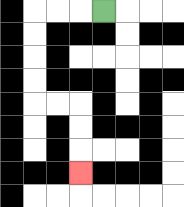{'start': '[4, 0]', 'end': '[3, 7]', 'path_directions': 'L,L,L,D,D,D,D,R,R,D,D,D', 'path_coordinates': '[[4, 0], [3, 0], [2, 0], [1, 0], [1, 1], [1, 2], [1, 3], [1, 4], [2, 4], [3, 4], [3, 5], [3, 6], [3, 7]]'}